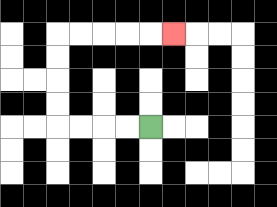{'start': '[6, 5]', 'end': '[7, 1]', 'path_directions': 'L,L,L,L,U,U,U,U,R,R,R,R,R', 'path_coordinates': '[[6, 5], [5, 5], [4, 5], [3, 5], [2, 5], [2, 4], [2, 3], [2, 2], [2, 1], [3, 1], [4, 1], [5, 1], [6, 1], [7, 1]]'}